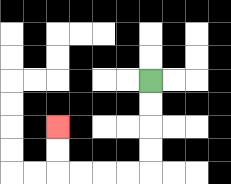{'start': '[6, 3]', 'end': '[2, 5]', 'path_directions': 'D,D,D,D,L,L,L,L,U,U', 'path_coordinates': '[[6, 3], [6, 4], [6, 5], [6, 6], [6, 7], [5, 7], [4, 7], [3, 7], [2, 7], [2, 6], [2, 5]]'}